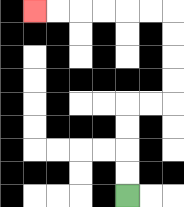{'start': '[5, 8]', 'end': '[1, 0]', 'path_directions': 'U,U,U,U,R,R,U,U,U,U,L,L,L,L,L,L', 'path_coordinates': '[[5, 8], [5, 7], [5, 6], [5, 5], [5, 4], [6, 4], [7, 4], [7, 3], [7, 2], [7, 1], [7, 0], [6, 0], [5, 0], [4, 0], [3, 0], [2, 0], [1, 0]]'}